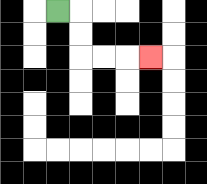{'start': '[2, 0]', 'end': '[6, 2]', 'path_directions': 'R,D,D,R,R,R', 'path_coordinates': '[[2, 0], [3, 0], [3, 1], [3, 2], [4, 2], [5, 2], [6, 2]]'}